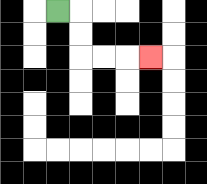{'start': '[2, 0]', 'end': '[6, 2]', 'path_directions': 'R,D,D,R,R,R', 'path_coordinates': '[[2, 0], [3, 0], [3, 1], [3, 2], [4, 2], [5, 2], [6, 2]]'}